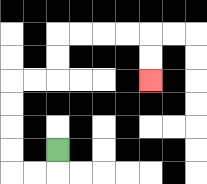{'start': '[2, 6]', 'end': '[6, 3]', 'path_directions': 'D,L,L,U,U,U,U,R,R,U,U,R,R,R,R,D,D', 'path_coordinates': '[[2, 6], [2, 7], [1, 7], [0, 7], [0, 6], [0, 5], [0, 4], [0, 3], [1, 3], [2, 3], [2, 2], [2, 1], [3, 1], [4, 1], [5, 1], [6, 1], [6, 2], [6, 3]]'}